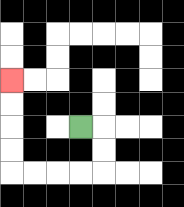{'start': '[3, 5]', 'end': '[0, 3]', 'path_directions': 'R,D,D,L,L,L,L,U,U,U,U', 'path_coordinates': '[[3, 5], [4, 5], [4, 6], [4, 7], [3, 7], [2, 7], [1, 7], [0, 7], [0, 6], [0, 5], [0, 4], [0, 3]]'}